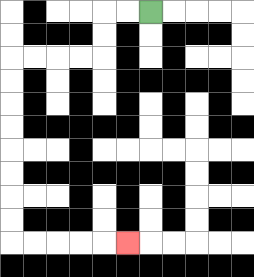{'start': '[6, 0]', 'end': '[5, 10]', 'path_directions': 'L,L,D,D,L,L,L,L,D,D,D,D,D,D,D,D,R,R,R,R,R', 'path_coordinates': '[[6, 0], [5, 0], [4, 0], [4, 1], [4, 2], [3, 2], [2, 2], [1, 2], [0, 2], [0, 3], [0, 4], [0, 5], [0, 6], [0, 7], [0, 8], [0, 9], [0, 10], [1, 10], [2, 10], [3, 10], [4, 10], [5, 10]]'}